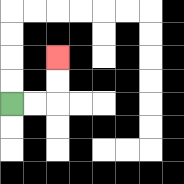{'start': '[0, 4]', 'end': '[2, 2]', 'path_directions': 'R,R,U,U', 'path_coordinates': '[[0, 4], [1, 4], [2, 4], [2, 3], [2, 2]]'}